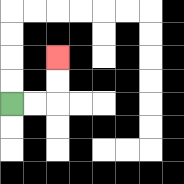{'start': '[0, 4]', 'end': '[2, 2]', 'path_directions': 'R,R,U,U', 'path_coordinates': '[[0, 4], [1, 4], [2, 4], [2, 3], [2, 2]]'}